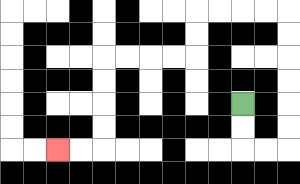{'start': '[10, 4]', 'end': '[2, 6]', 'path_directions': 'D,D,R,R,U,U,U,U,U,U,L,L,L,L,D,D,L,L,L,L,D,D,D,D,L,L', 'path_coordinates': '[[10, 4], [10, 5], [10, 6], [11, 6], [12, 6], [12, 5], [12, 4], [12, 3], [12, 2], [12, 1], [12, 0], [11, 0], [10, 0], [9, 0], [8, 0], [8, 1], [8, 2], [7, 2], [6, 2], [5, 2], [4, 2], [4, 3], [4, 4], [4, 5], [4, 6], [3, 6], [2, 6]]'}